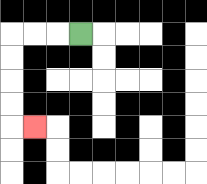{'start': '[3, 1]', 'end': '[1, 5]', 'path_directions': 'L,L,L,D,D,D,D,R', 'path_coordinates': '[[3, 1], [2, 1], [1, 1], [0, 1], [0, 2], [0, 3], [0, 4], [0, 5], [1, 5]]'}